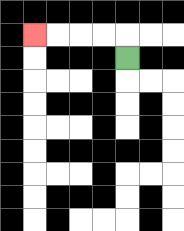{'start': '[5, 2]', 'end': '[1, 1]', 'path_directions': 'U,L,L,L,L', 'path_coordinates': '[[5, 2], [5, 1], [4, 1], [3, 1], [2, 1], [1, 1]]'}